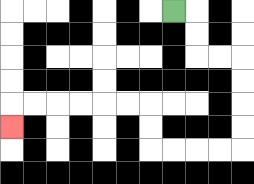{'start': '[7, 0]', 'end': '[0, 5]', 'path_directions': 'R,D,D,R,R,D,D,D,D,L,L,L,L,U,U,L,L,L,L,L,L,D', 'path_coordinates': '[[7, 0], [8, 0], [8, 1], [8, 2], [9, 2], [10, 2], [10, 3], [10, 4], [10, 5], [10, 6], [9, 6], [8, 6], [7, 6], [6, 6], [6, 5], [6, 4], [5, 4], [4, 4], [3, 4], [2, 4], [1, 4], [0, 4], [0, 5]]'}